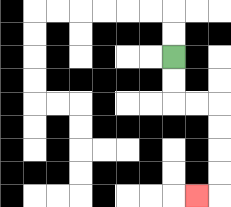{'start': '[7, 2]', 'end': '[8, 8]', 'path_directions': 'D,D,R,R,D,D,D,D,L', 'path_coordinates': '[[7, 2], [7, 3], [7, 4], [8, 4], [9, 4], [9, 5], [9, 6], [9, 7], [9, 8], [8, 8]]'}